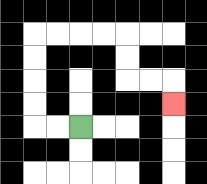{'start': '[3, 5]', 'end': '[7, 4]', 'path_directions': 'L,L,U,U,U,U,R,R,R,R,D,D,R,R,D', 'path_coordinates': '[[3, 5], [2, 5], [1, 5], [1, 4], [1, 3], [1, 2], [1, 1], [2, 1], [3, 1], [4, 1], [5, 1], [5, 2], [5, 3], [6, 3], [7, 3], [7, 4]]'}